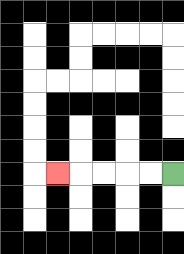{'start': '[7, 7]', 'end': '[2, 7]', 'path_directions': 'L,L,L,L,L', 'path_coordinates': '[[7, 7], [6, 7], [5, 7], [4, 7], [3, 7], [2, 7]]'}